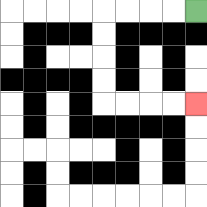{'start': '[8, 0]', 'end': '[8, 4]', 'path_directions': 'L,L,L,L,D,D,D,D,R,R,R,R', 'path_coordinates': '[[8, 0], [7, 0], [6, 0], [5, 0], [4, 0], [4, 1], [4, 2], [4, 3], [4, 4], [5, 4], [6, 4], [7, 4], [8, 4]]'}